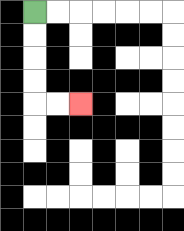{'start': '[1, 0]', 'end': '[3, 4]', 'path_directions': 'D,D,D,D,R,R', 'path_coordinates': '[[1, 0], [1, 1], [1, 2], [1, 3], [1, 4], [2, 4], [3, 4]]'}